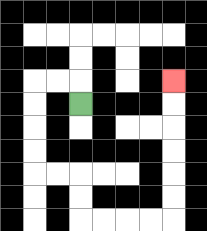{'start': '[3, 4]', 'end': '[7, 3]', 'path_directions': 'U,L,L,D,D,D,D,R,R,D,D,R,R,R,R,U,U,U,U,U,U', 'path_coordinates': '[[3, 4], [3, 3], [2, 3], [1, 3], [1, 4], [1, 5], [1, 6], [1, 7], [2, 7], [3, 7], [3, 8], [3, 9], [4, 9], [5, 9], [6, 9], [7, 9], [7, 8], [7, 7], [7, 6], [7, 5], [7, 4], [7, 3]]'}